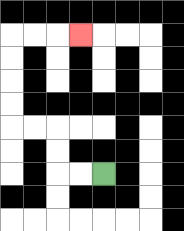{'start': '[4, 7]', 'end': '[3, 1]', 'path_directions': 'L,L,U,U,L,L,U,U,U,U,R,R,R', 'path_coordinates': '[[4, 7], [3, 7], [2, 7], [2, 6], [2, 5], [1, 5], [0, 5], [0, 4], [0, 3], [0, 2], [0, 1], [1, 1], [2, 1], [3, 1]]'}